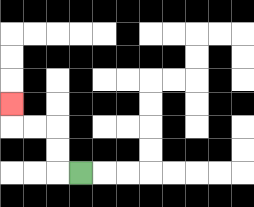{'start': '[3, 7]', 'end': '[0, 4]', 'path_directions': 'L,U,U,L,L,U', 'path_coordinates': '[[3, 7], [2, 7], [2, 6], [2, 5], [1, 5], [0, 5], [0, 4]]'}